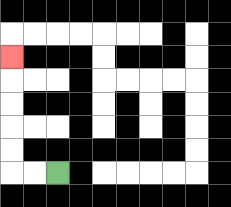{'start': '[2, 7]', 'end': '[0, 2]', 'path_directions': 'L,L,U,U,U,U,U', 'path_coordinates': '[[2, 7], [1, 7], [0, 7], [0, 6], [0, 5], [0, 4], [0, 3], [0, 2]]'}